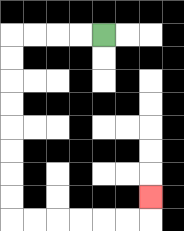{'start': '[4, 1]', 'end': '[6, 8]', 'path_directions': 'L,L,L,L,D,D,D,D,D,D,D,D,R,R,R,R,R,R,U', 'path_coordinates': '[[4, 1], [3, 1], [2, 1], [1, 1], [0, 1], [0, 2], [0, 3], [0, 4], [0, 5], [0, 6], [0, 7], [0, 8], [0, 9], [1, 9], [2, 9], [3, 9], [4, 9], [5, 9], [6, 9], [6, 8]]'}